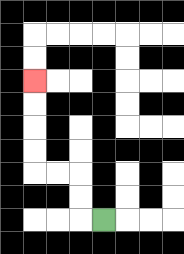{'start': '[4, 9]', 'end': '[1, 3]', 'path_directions': 'L,U,U,L,L,U,U,U,U', 'path_coordinates': '[[4, 9], [3, 9], [3, 8], [3, 7], [2, 7], [1, 7], [1, 6], [1, 5], [1, 4], [1, 3]]'}